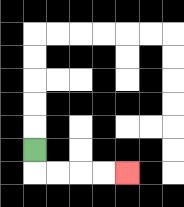{'start': '[1, 6]', 'end': '[5, 7]', 'path_directions': 'D,R,R,R,R', 'path_coordinates': '[[1, 6], [1, 7], [2, 7], [3, 7], [4, 7], [5, 7]]'}